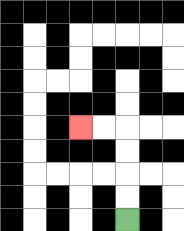{'start': '[5, 9]', 'end': '[3, 5]', 'path_directions': 'U,U,U,U,L,L', 'path_coordinates': '[[5, 9], [5, 8], [5, 7], [5, 6], [5, 5], [4, 5], [3, 5]]'}